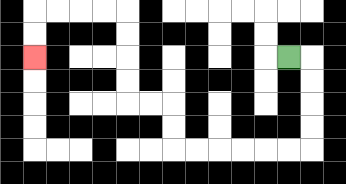{'start': '[12, 2]', 'end': '[1, 2]', 'path_directions': 'R,D,D,D,D,L,L,L,L,L,L,U,U,L,L,U,U,U,U,L,L,L,L,D,D', 'path_coordinates': '[[12, 2], [13, 2], [13, 3], [13, 4], [13, 5], [13, 6], [12, 6], [11, 6], [10, 6], [9, 6], [8, 6], [7, 6], [7, 5], [7, 4], [6, 4], [5, 4], [5, 3], [5, 2], [5, 1], [5, 0], [4, 0], [3, 0], [2, 0], [1, 0], [1, 1], [1, 2]]'}